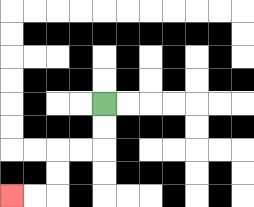{'start': '[4, 4]', 'end': '[0, 8]', 'path_directions': 'D,D,L,L,D,D,L,L', 'path_coordinates': '[[4, 4], [4, 5], [4, 6], [3, 6], [2, 6], [2, 7], [2, 8], [1, 8], [0, 8]]'}